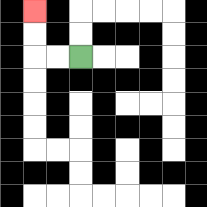{'start': '[3, 2]', 'end': '[1, 0]', 'path_directions': 'L,L,U,U', 'path_coordinates': '[[3, 2], [2, 2], [1, 2], [1, 1], [1, 0]]'}